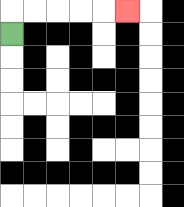{'start': '[0, 1]', 'end': '[5, 0]', 'path_directions': 'U,R,R,R,R,R', 'path_coordinates': '[[0, 1], [0, 0], [1, 0], [2, 0], [3, 0], [4, 0], [5, 0]]'}